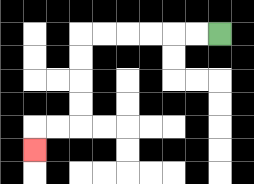{'start': '[9, 1]', 'end': '[1, 6]', 'path_directions': 'L,L,L,L,L,L,D,D,D,D,L,L,D', 'path_coordinates': '[[9, 1], [8, 1], [7, 1], [6, 1], [5, 1], [4, 1], [3, 1], [3, 2], [3, 3], [3, 4], [3, 5], [2, 5], [1, 5], [1, 6]]'}